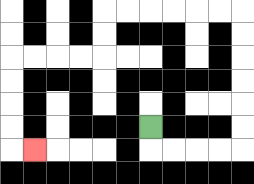{'start': '[6, 5]', 'end': '[1, 6]', 'path_directions': 'D,R,R,R,R,U,U,U,U,U,U,L,L,L,L,L,L,D,D,L,L,L,L,D,D,D,D,R', 'path_coordinates': '[[6, 5], [6, 6], [7, 6], [8, 6], [9, 6], [10, 6], [10, 5], [10, 4], [10, 3], [10, 2], [10, 1], [10, 0], [9, 0], [8, 0], [7, 0], [6, 0], [5, 0], [4, 0], [4, 1], [4, 2], [3, 2], [2, 2], [1, 2], [0, 2], [0, 3], [0, 4], [0, 5], [0, 6], [1, 6]]'}